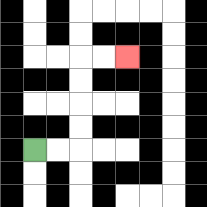{'start': '[1, 6]', 'end': '[5, 2]', 'path_directions': 'R,R,U,U,U,U,R,R', 'path_coordinates': '[[1, 6], [2, 6], [3, 6], [3, 5], [3, 4], [3, 3], [3, 2], [4, 2], [5, 2]]'}